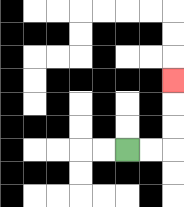{'start': '[5, 6]', 'end': '[7, 3]', 'path_directions': 'R,R,U,U,U', 'path_coordinates': '[[5, 6], [6, 6], [7, 6], [7, 5], [7, 4], [7, 3]]'}